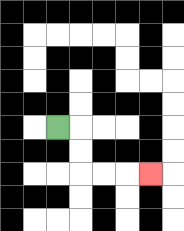{'start': '[2, 5]', 'end': '[6, 7]', 'path_directions': 'R,D,D,R,R,R', 'path_coordinates': '[[2, 5], [3, 5], [3, 6], [3, 7], [4, 7], [5, 7], [6, 7]]'}